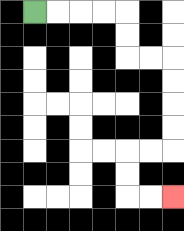{'start': '[1, 0]', 'end': '[7, 8]', 'path_directions': 'R,R,R,R,D,D,R,R,D,D,D,D,L,L,D,D,R,R', 'path_coordinates': '[[1, 0], [2, 0], [3, 0], [4, 0], [5, 0], [5, 1], [5, 2], [6, 2], [7, 2], [7, 3], [7, 4], [7, 5], [7, 6], [6, 6], [5, 6], [5, 7], [5, 8], [6, 8], [7, 8]]'}